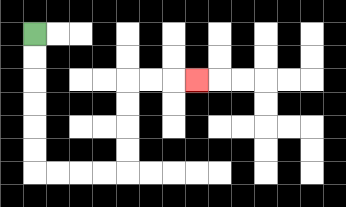{'start': '[1, 1]', 'end': '[8, 3]', 'path_directions': 'D,D,D,D,D,D,R,R,R,R,U,U,U,U,R,R,R', 'path_coordinates': '[[1, 1], [1, 2], [1, 3], [1, 4], [1, 5], [1, 6], [1, 7], [2, 7], [3, 7], [4, 7], [5, 7], [5, 6], [5, 5], [5, 4], [5, 3], [6, 3], [7, 3], [8, 3]]'}